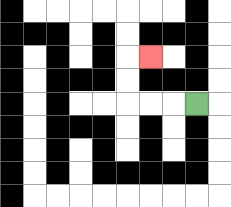{'start': '[8, 4]', 'end': '[6, 2]', 'path_directions': 'L,L,L,U,U,R', 'path_coordinates': '[[8, 4], [7, 4], [6, 4], [5, 4], [5, 3], [5, 2], [6, 2]]'}